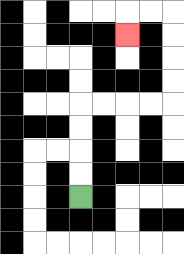{'start': '[3, 8]', 'end': '[5, 1]', 'path_directions': 'U,U,U,U,R,R,R,R,U,U,U,U,L,L,D', 'path_coordinates': '[[3, 8], [3, 7], [3, 6], [3, 5], [3, 4], [4, 4], [5, 4], [6, 4], [7, 4], [7, 3], [7, 2], [7, 1], [7, 0], [6, 0], [5, 0], [5, 1]]'}